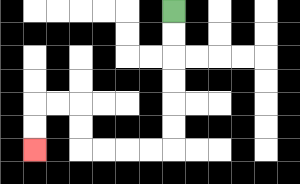{'start': '[7, 0]', 'end': '[1, 6]', 'path_directions': 'D,D,D,D,D,D,L,L,L,L,U,U,L,L,D,D', 'path_coordinates': '[[7, 0], [7, 1], [7, 2], [7, 3], [7, 4], [7, 5], [7, 6], [6, 6], [5, 6], [4, 6], [3, 6], [3, 5], [3, 4], [2, 4], [1, 4], [1, 5], [1, 6]]'}